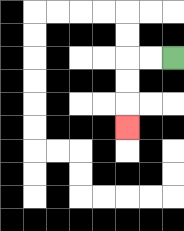{'start': '[7, 2]', 'end': '[5, 5]', 'path_directions': 'L,L,D,D,D', 'path_coordinates': '[[7, 2], [6, 2], [5, 2], [5, 3], [5, 4], [5, 5]]'}